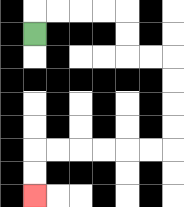{'start': '[1, 1]', 'end': '[1, 8]', 'path_directions': 'U,R,R,R,R,D,D,R,R,D,D,D,D,L,L,L,L,L,L,D,D', 'path_coordinates': '[[1, 1], [1, 0], [2, 0], [3, 0], [4, 0], [5, 0], [5, 1], [5, 2], [6, 2], [7, 2], [7, 3], [7, 4], [7, 5], [7, 6], [6, 6], [5, 6], [4, 6], [3, 6], [2, 6], [1, 6], [1, 7], [1, 8]]'}